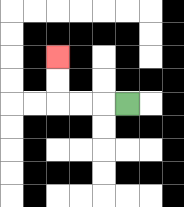{'start': '[5, 4]', 'end': '[2, 2]', 'path_directions': 'L,L,L,U,U', 'path_coordinates': '[[5, 4], [4, 4], [3, 4], [2, 4], [2, 3], [2, 2]]'}